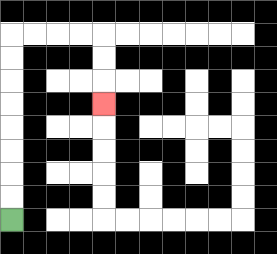{'start': '[0, 9]', 'end': '[4, 4]', 'path_directions': 'U,U,U,U,U,U,U,U,R,R,R,R,D,D,D', 'path_coordinates': '[[0, 9], [0, 8], [0, 7], [0, 6], [0, 5], [0, 4], [0, 3], [0, 2], [0, 1], [1, 1], [2, 1], [3, 1], [4, 1], [4, 2], [4, 3], [4, 4]]'}